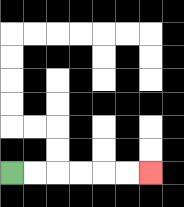{'start': '[0, 7]', 'end': '[6, 7]', 'path_directions': 'R,R,R,R,R,R', 'path_coordinates': '[[0, 7], [1, 7], [2, 7], [3, 7], [4, 7], [5, 7], [6, 7]]'}